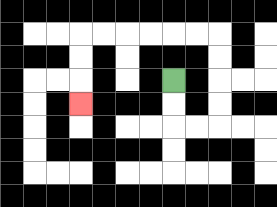{'start': '[7, 3]', 'end': '[3, 4]', 'path_directions': 'D,D,R,R,U,U,U,U,L,L,L,L,L,L,D,D,D', 'path_coordinates': '[[7, 3], [7, 4], [7, 5], [8, 5], [9, 5], [9, 4], [9, 3], [9, 2], [9, 1], [8, 1], [7, 1], [6, 1], [5, 1], [4, 1], [3, 1], [3, 2], [3, 3], [3, 4]]'}